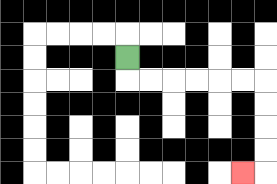{'start': '[5, 2]', 'end': '[10, 7]', 'path_directions': 'D,R,R,R,R,R,R,D,D,D,D,L', 'path_coordinates': '[[5, 2], [5, 3], [6, 3], [7, 3], [8, 3], [9, 3], [10, 3], [11, 3], [11, 4], [11, 5], [11, 6], [11, 7], [10, 7]]'}